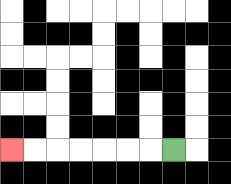{'start': '[7, 6]', 'end': '[0, 6]', 'path_directions': 'L,L,L,L,L,L,L', 'path_coordinates': '[[7, 6], [6, 6], [5, 6], [4, 6], [3, 6], [2, 6], [1, 6], [0, 6]]'}